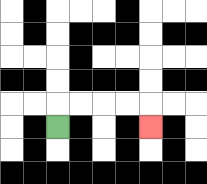{'start': '[2, 5]', 'end': '[6, 5]', 'path_directions': 'U,R,R,R,R,D', 'path_coordinates': '[[2, 5], [2, 4], [3, 4], [4, 4], [5, 4], [6, 4], [6, 5]]'}